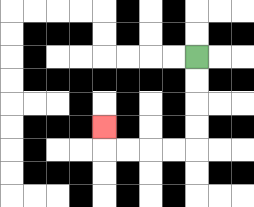{'start': '[8, 2]', 'end': '[4, 5]', 'path_directions': 'D,D,D,D,L,L,L,L,U', 'path_coordinates': '[[8, 2], [8, 3], [8, 4], [8, 5], [8, 6], [7, 6], [6, 6], [5, 6], [4, 6], [4, 5]]'}